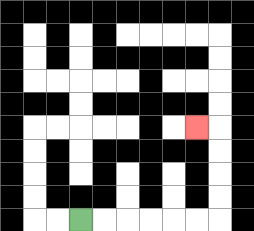{'start': '[3, 9]', 'end': '[8, 5]', 'path_directions': 'R,R,R,R,R,R,U,U,U,U,L', 'path_coordinates': '[[3, 9], [4, 9], [5, 9], [6, 9], [7, 9], [8, 9], [9, 9], [9, 8], [9, 7], [9, 6], [9, 5], [8, 5]]'}